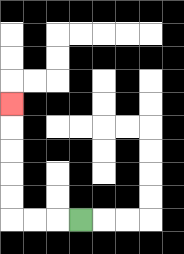{'start': '[3, 9]', 'end': '[0, 4]', 'path_directions': 'L,L,L,U,U,U,U,U', 'path_coordinates': '[[3, 9], [2, 9], [1, 9], [0, 9], [0, 8], [0, 7], [0, 6], [0, 5], [0, 4]]'}